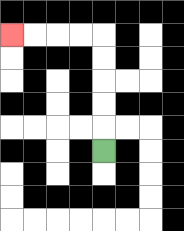{'start': '[4, 6]', 'end': '[0, 1]', 'path_directions': 'U,U,U,U,U,L,L,L,L', 'path_coordinates': '[[4, 6], [4, 5], [4, 4], [4, 3], [4, 2], [4, 1], [3, 1], [2, 1], [1, 1], [0, 1]]'}